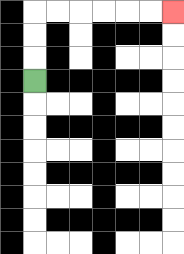{'start': '[1, 3]', 'end': '[7, 0]', 'path_directions': 'U,U,U,R,R,R,R,R,R', 'path_coordinates': '[[1, 3], [1, 2], [1, 1], [1, 0], [2, 0], [3, 0], [4, 0], [5, 0], [6, 0], [7, 0]]'}